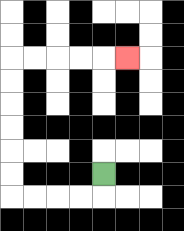{'start': '[4, 7]', 'end': '[5, 2]', 'path_directions': 'D,L,L,L,L,U,U,U,U,U,U,R,R,R,R,R', 'path_coordinates': '[[4, 7], [4, 8], [3, 8], [2, 8], [1, 8], [0, 8], [0, 7], [0, 6], [0, 5], [0, 4], [0, 3], [0, 2], [1, 2], [2, 2], [3, 2], [4, 2], [5, 2]]'}